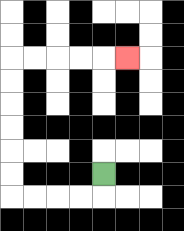{'start': '[4, 7]', 'end': '[5, 2]', 'path_directions': 'D,L,L,L,L,U,U,U,U,U,U,R,R,R,R,R', 'path_coordinates': '[[4, 7], [4, 8], [3, 8], [2, 8], [1, 8], [0, 8], [0, 7], [0, 6], [0, 5], [0, 4], [0, 3], [0, 2], [1, 2], [2, 2], [3, 2], [4, 2], [5, 2]]'}